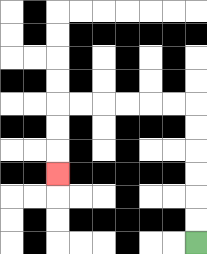{'start': '[8, 10]', 'end': '[2, 7]', 'path_directions': 'U,U,U,U,U,U,L,L,L,L,L,L,D,D,D', 'path_coordinates': '[[8, 10], [8, 9], [8, 8], [8, 7], [8, 6], [8, 5], [8, 4], [7, 4], [6, 4], [5, 4], [4, 4], [3, 4], [2, 4], [2, 5], [2, 6], [2, 7]]'}